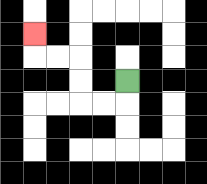{'start': '[5, 3]', 'end': '[1, 1]', 'path_directions': 'D,L,L,U,U,L,L,U', 'path_coordinates': '[[5, 3], [5, 4], [4, 4], [3, 4], [3, 3], [3, 2], [2, 2], [1, 2], [1, 1]]'}